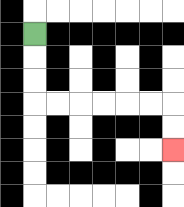{'start': '[1, 1]', 'end': '[7, 6]', 'path_directions': 'D,D,D,R,R,R,R,R,R,D,D', 'path_coordinates': '[[1, 1], [1, 2], [1, 3], [1, 4], [2, 4], [3, 4], [4, 4], [5, 4], [6, 4], [7, 4], [7, 5], [7, 6]]'}